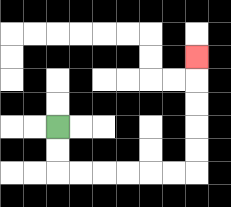{'start': '[2, 5]', 'end': '[8, 2]', 'path_directions': 'D,D,R,R,R,R,R,R,U,U,U,U,U', 'path_coordinates': '[[2, 5], [2, 6], [2, 7], [3, 7], [4, 7], [5, 7], [6, 7], [7, 7], [8, 7], [8, 6], [8, 5], [8, 4], [8, 3], [8, 2]]'}